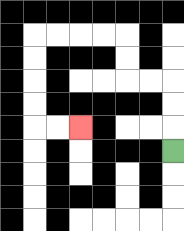{'start': '[7, 6]', 'end': '[3, 5]', 'path_directions': 'U,U,U,L,L,U,U,L,L,L,L,D,D,D,D,R,R', 'path_coordinates': '[[7, 6], [7, 5], [7, 4], [7, 3], [6, 3], [5, 3], [5, 2], [5, 1], [4, 1], [3, 1], [2, 1], [1, 1], [1, 2], [1, 3], [1, 4], [1, 5], [2, 5], [3, 5]]'}